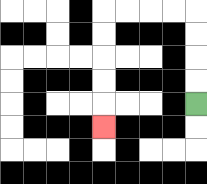{'start': '[8, 4]', 'end': '[4, 5]', 'path_directions': 'U,U,U,U,L,L,L,L,D,D,D,D,D', 'path_coordinates': '[[8, 4], [8, 3], [8, 2], [8, 1], [8, 0], [7, 0], [6, 0], [5, 0], [4, 0], [4, 1], [4, 2], [4, 3], [4, 4], [4, 5]]'}